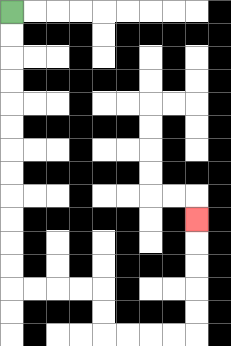{'start': '[0, 0]', 'end': '[8, 9]', 'path_directions': 'D,D,D,D,D,D,D,D,D,D,D,D,R,R,R,R,D,D,R,R,R,R,U,U,U,U,U', 'path_coordinates': '[[0, 0], [0, 1], [0, 2], [0, 3], [0, 4], [0, 5], [0, 6], [0, 7], [0, 8], [0, 9], [0, 10], [0, 11], [0, 12], [1, 12], [2, 12], [3, 12], [4, 12], [4, 13], [4, 14], [5, 14], [6, 14], [7, 14], [8, 14], [8, 13], [8, 12], [8, 11], [8, 10], [8, 9]]'}